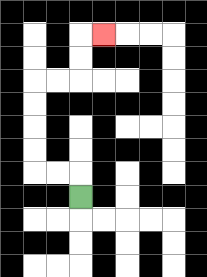{'start': '[3, 8]', 'end': '[4, 1]', 'path_directions': 'U,L,L,U,U,U,U,R,R,U,U,R', 'path_coordinates': '[[3, 8], [3, 7], [2, 7], [1, 7], [1, 6], [1, 5], [1, 4], [1, 3], [2, 3], [3, 3], [3, 2], [3, 1], [4, 1]]'}